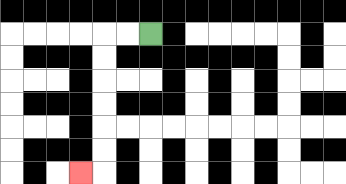{'start': '[6, 1]', 'end': '[3, 7]', 'path_directions': 'L,L,D,D,D,D,D,D,L', 'path_coordinates': '[[6, 1], [5, 1], [4, 1], [4, 2], [4, 3], [4, 4], [4, 5], [4, 6], [4, 7], [3, 7]]'}